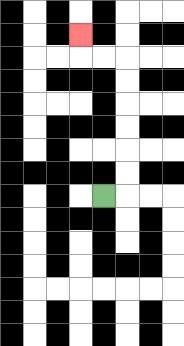{'start': '[4, 8]', 'end': '[3, 1]', 'path_directions': 'R,U,U,U,U,U,U,L,L,U', 'path_coordinates': '[[4, 8], [5, 8], [5, 7], [5, 6], [5, 5], [5, 4], [5, 3], [5, 2], [4, 2], [3, 2], [3, 1]]'}